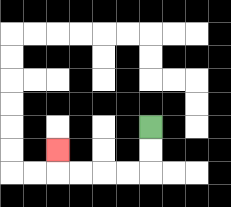{'start': '[6, 5]', 'end': '[2, 6]', 'path_directions': 'D,D,L,L,L,L,U', 'path_coordinates': '[[6, 5], [6, 6], [6, 7], [5, 7], [4, 7], [3, 7], [2, 7], [2, 6]]'}